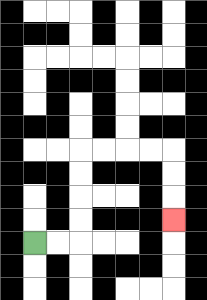{'start': '[1, 10]', 'end': '[7, 9]', 'path_directions': 'R,R,U,U,U,U,R,R,R,R,D,D,D', 'path_coordinates': '[[1, 10], [2, 10], [3, 10], [3, 9], [3, 8], [3, 7], [3, 6], [4, 6], [5, 6], [6, 6], [7, 6], [7, 7], [7, 8], [7, 9]]'}